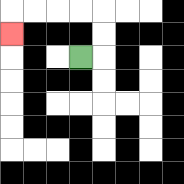{'start': '[3, 2]', 'end': '[0, 1]', 'path_directions': 'R,U,U,L,L,L,L,D', 'path_coordinates': '[[3, 2], [4, 2], [4, 1], [4, 0], [3, 0], [2, 0], [1, 0], [0, 0], [0, 1]]'}